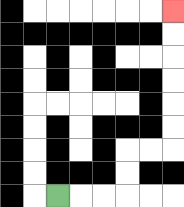{'start': '[2, 8]', 'end': '[7, 0]', 'path_directions': 'R,R,R,U,U,R,R,U,U,U,U,U,U', 'path_coordinates': '[[2, 8], [3, 8], [4, 8], [5, 8], [5, 7], [5, 6], [6, 6], [7, 6], [7, 5], [7, 4], [7, 3], [7, 2], [7, 1], [7, 0]]'}